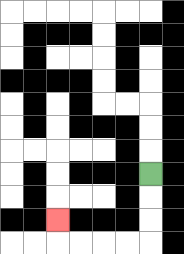{'start': '[6, 7]', 'end': '[2, 9]', 'path_directions': 'D,D,D,L,L,L,L,U', 'path_coordinates': '[[6, 7], [6, 8], [6, 9], [6, 10], [5, 10], [4, 10], [3, 10], [2, 10], [2, 9]]'}